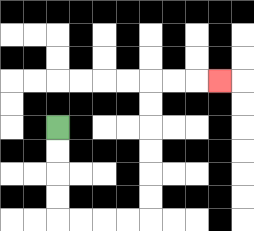{'start': '[2, 5]', 'end': '[9, 3]', 'path_directions': 'D,D,D,D,R,R,R,R,U,U,U,U,U,U,R,R,R', 'path_coordinates': '[[2, 5], [2, 6], [2, 7], [2, 8], [2, 9], [3, 9], [4, 9], [5, 9], [6, 9], [6, 8], [6, 7], [6, 6], [6, 5], [6, 4], [6, 3], [7, 3], [8, 3], [9, 3]]'}